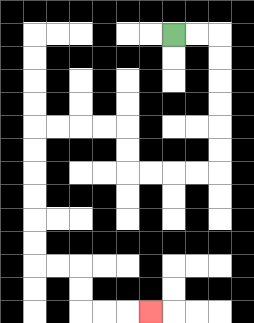{'start': '[7, 1]', 'end': '[6, 13]', 'path_directions': 'R,R,D,D,D,D,D,D,L,L,L,L,U,U,L,L,L,L,D,D,D,D,D,D,R,R,D,D,R,R,R', 'path_coordinates': '[[7, 1], [8, 1], [9, 1], [9, 2], [9, 3], [9, 4], [9, 5], [9, 6], [9, 7], [8, 7], [7, 7], [6, 7], [5, 7], [5, 6], [5, 5], [4, 5], [3, 5], [2, 5], [1, 5], [1, 6], [1, 7], [1, 8], [1, 9], [1, 10], [1, 11], [2, 11], [3, 11], [3, 12], [3, 13], [4, 13], [5, 13], [6, 13]]'}